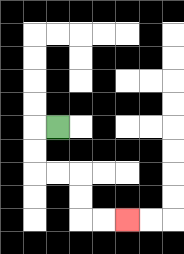{'start': '[2, 5]', 'end': '[5, 9]', 'path_directions': 'L,D,D,R,R,D,D,R,R', 'path_coordinates': '[[2, 5], [1, 5], [1, 6], [1, 7], [2, 7], [3, 7], [3, 8], [3, 9], [4, 9], [5, 9]]'}